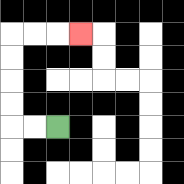{'start': '[2, 5]', 'end': '[3, 1]', 'path_directions': 'L,L,U,U,U,U,R,R,R', 'path_coordinates': '[[2, 5], [1, 5], [0, 5], [0, 4], [0, 3], [0, 2], [0, 1], [1, 1], [2, 1], [3, 1]]'}